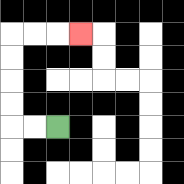{'start': '[2, 5]', 'end': '[3, 1]', 'path_directions': 'L,L,U,U,U,U,R,R,R', 'path_coordinates': '[[2, 5], [1, 5], [0, 5], [0, 4], [0, 3], [0, 2], [0, 1], [1, 1], [2, 1], [3, 1]]'}